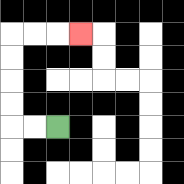{'start': '[2, 5]', 'end': '[3, 1]', 'path_directions': 'L,L,U,U,U,U,R,R,R', 'path_coordinates': '[[2, 5], [1, 5], [0, 5], [0, 4], [0, 3], [0, 2], [0, 1], [1, 1], [2, 1], [3, 1]]'}